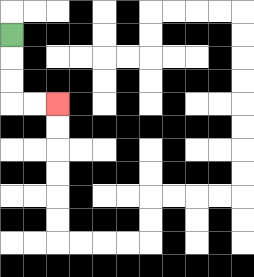{'start': '[0, 1]', 'end': '[2, 4]', 'path_directions': 'D,D,D,R,R', 'path_coordinates': '[[0, 1], [0, 2], [0, 3], [0, 4], [1, 4], [2, 4]]'}